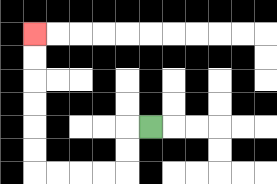{'start': '[6, 5]', 'end': '[1, 1]', 'path_directions': 'L,D,D,L,L,L,L,U,U,U,U,U,U', 'path_coordinates': '[[6, 5], [5, 5], [5, 6], [5, 7], [4, 7], [3, 7], [2, 7], [1, 7], [1, 6], [1, 5], [1, 4], [1, 3], [1, 2], [1, 1]]'}